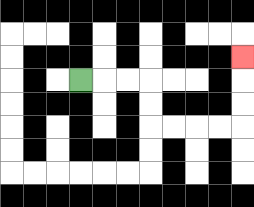{'start': '[3, 3]', 'end': '[10, 2]', 'path_directions': 'R,R,R,D,D,R,R,R,R,U,U,U', 'path_coordinates': '[[3, 3], [4, 3], [5, 3], [6, 3], [6, 4], [6, 5], [7, 5], [8, 5], [9, 5], [10, 5], [10, 4], [10, 3], [10, 2]]'}